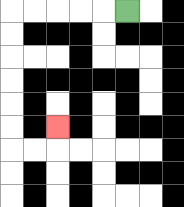{'start': '[5, 0]', 'end': '[2, 5]', 'path_directions': 'L,L,L,L,L,D,D,D,D,D,D,R,R,U', 'path_coordinates': '[[5, 0], [4, 0], [3, 0], [2, 0], [1, 0], [0, 0], [0, 1], [0, 2], [0, 3], [0, 4], [0, 5], [0, 6], [1, 6], [2, 6], [2, 5]]'}